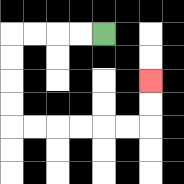{'start': '[4, 1]', 'end': '[6, 3]', 'path_directions': 'L,L,L,L,D,D,D,D,R,R,R,R,R,R,U,U', 'path_coordinates': '[[4, 1], [3, 1], [2, 1], [1, 1], [0, 1], [0, 2], [0, 3], [0, 4], [0, 5], [1, 5], [2, 5], [3, 5], [4, 5], [5, 5], [6, 5], [6, 4], [6, 3]]'}